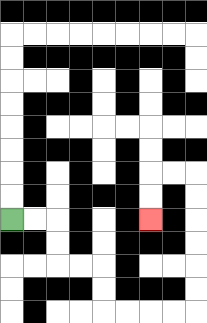{'start': '[0, 9]', 'end': '[6, 9]', 'path_directions': 'R,R,D,D,R,R,D,D,R,R,R,R,U,U,U,U,U,U,L,L,D,D', 'path_coordinates': '[[0, 9], [1, 9], [2, 9], [2, 10], [2, 11], [3, 11], [4, 11], [4, 12], [4, 13], [5, 13], [6, 13], [7, 13], [8, 13], [8, 12], [8, 11], [8, 10], [8, 9], [8, 8], [8, 7], [7, 7], [6, 7], [6, 8], [6, 9]]'}